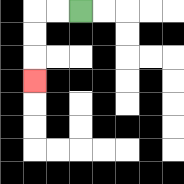{'start': '[3, 0]', 'end': '[1, 3]', 'path_directions': 'L,L,D,D,D', 'path_coordinates': '[[3, 0], [2, 0], [1, 0], [1, 1], [1, 2], [1, 3]]'}